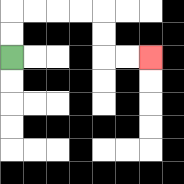{'start': '[0, 2]', 'end': '[6, 2]', 'path_directions': 'U,U,R,R,R,R,D,D,R,R', 'path_coordinates': '[[0, 2], [0, 1], [0, 0], [1, 0], [2, 0], [3, 0], [4, 0], [4, 1], [4, 2], [5, 2], [6, 2]]'}